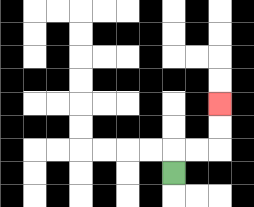{'start': '[7, 7]', 'end': '[9, 4]', 'path_directions': 'U,R,R,U,U', 'path_coordinates': '[[7, 7], [7, 6], [8, 6], [9, 6], [9, 5], [9, 4]]'}